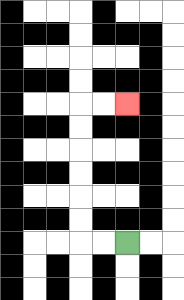{'start': '[5, 10]', 'end': '[5, 4]', 'path_directions': 'L,L,U,U,U,U,U,U,R,R', 'path_coordinates': '[[5, 10], [4, 10], [3, 10], [3, 9], [3, 8], [3, 7], [3, 6], [3, 5], [3, 4], [4, 4], [5, 4]]'}